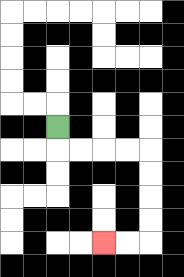{'start': '[2, 5]', 'end': '[4, 10]', 'path_directions': 'D,R,R,R,R,D,D,D,D,L,L', 'path_coordinates': '[[2, 5], [2, 6], [3, 6], [4, 6], [5, 6], [6, 6], [6, 7], [6, 8], [6, 9], [6, 10], [5, 10], [4, 10]]'}